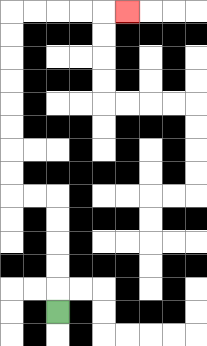{'start': '[2, 13]', 'end': '[5, 0]', 'path_directions': 'U,U,U,U,U,L,L,U,U,U,U,U,U,U,U,R,R,R,R,R', 'path_coordinates': '[[2, 13], [2, 12], [2, 11], [2, 10], [2, 9], [2, 8], [1, 8], [0, 8], [0, 7], [0, 6], [0, 5], [0, 4], [0, 3], [0, 2], [0, 1], [0, 0], [1, 0], [2, 0], [3, 0], [4, 0], [5, 0]]'}